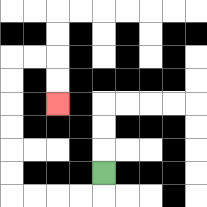{'start': '[4, 7]', 'end': '[2, 4]', 'path_directions': 'D,L,L,L,L,U,U,U,U,U,U,R,R,D,D', 'path_coordinates': '[[4, 7], [4, 8], [3, 8], [2, 8], [1, 8], [0, 8], [0, 7], [0, 6], [0, 5], [0, 4], [0, 3], [0, 2], [1, 2], [2, 2], [2, 3], [2, 4]]'}